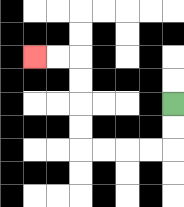{'start': '[7, 4]', 'end': '[1, 2]', 'path_directions': 'D,D,L,L,L,L,U,U,U,U,L,L', 'path_coordinates': '[[7, 4], [7, 5], [7, 6], [6, 6], [5, 6], [4, 6], [3, 6], [3, 5], [3, 4], [3, 3], [3, 2], [2, 2], [1, 2]]'}